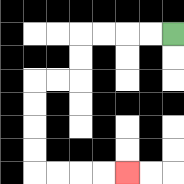{'start': '[7, 1]', 'end': '[5, 7]', 'path_directions': 'L,L,L,L,D,D,L,L,D,D,D,D,R,R,R,R', 'path_coordinates': '[[7, 1], [6, 1], [5, 1], [4, 1], [3, 1], [3, 2], [3, 3], [2, 3], [1, 3], [1, 4], [1, 5], [1, 6], [1, 7], [2, 7], [3, 7], [4, 7], [5, 7]]'}